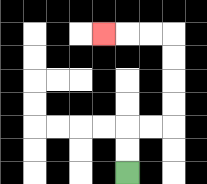{'start': '[5, 7]', 'end': '[4, 1]', 'path_directions': 'U,U,R,R,U,U,U,U,L,L,L', 'path_coordinates': '[[5, 7], [5, 6], [5, 5], [6, 5], [7, 5], [7, 4], [7, 3], [7, 2], [7, 1], [6, 1], [5, 1], [4, 1]]'}